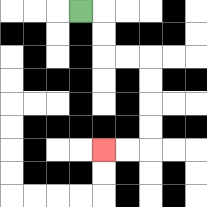{'start': '[3, 0]', 'end': '[4, 6]', 'path_directions': 'R,D,D,R,R,D,D,D,D,L,L', 'path_coordinates': '[[3, 0], [4, 0], [4, 1], [4, 2], [5, 2], [6, 2], [6, 3], [6, 4], [6, 5], [6, 6], [5, 6], [4, 6]]'}